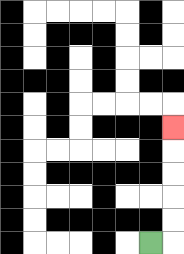{'start': '[6, 10]', 'end': '[7, 5]', 'path_directions': 'R,U,U,U,U,U', 'path_coordinates': '[[6, 10], [7, 10], [7, 9], [7, 8], [7, 7], [7, 6], [7, 5]]'}